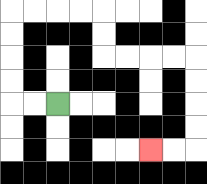{'start': '[2, 4]', 'end': '[6, 6]', 'path_directions': 'L,L,U,U,U,U,R,R,R,R,D,D,R,R,R,R,D,D,D,D,L,L', 'path_coordinates': '[[2, 4], [1, 4], [0, 4], [0, 3], [0, 2], [0, 1], [0, 0], [1, 0], [2, 0], [3, 0], [4, 0], [4, 1], [4, 2], [5, 2], [6, 2], [7, 2], [8, 2], [8, 3], [8, 4], [8, 5], [8, 6], [7, 6], [6, 6]]'}